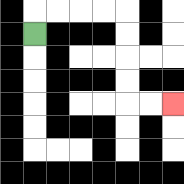{'start': '[1, 1]', 'end': '[7, 4]', 'path_directions': 'U,R,R,R,R,D,D,D,D,R,R', 'path_coordinates': '[[1, 1], [1, 0], [2, 0], [3, 0], [4, 0], [5, 0], [5, 1], [5, 2], [5, 3], [5, 4], [6, 4], [7, 4]]'}